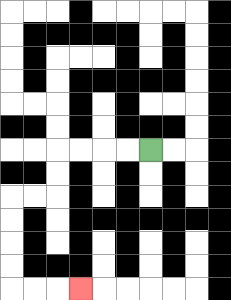{'start': '[6, 6]', 'end': '[3, 12]', 'path_directions': 'L,L,L,L,D,D,L,L,D,D,D,D,R,R,R', 'path_coordinates': '[[6, 6], [5, 6], [4, 6], [3, 6], [2, 6], [2, 7], [2, 8], [1, 8], [0, 8], [0, 9], [0, 10], [0, 11], [0, 12], [1, 12], [2, 12], [3, 12]]'}